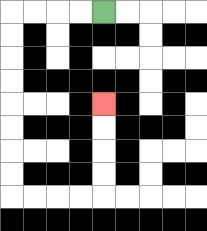{'start': '[4, 0]', 'end': '[4, 4]', 'path_directions': 'L,L,L,L,D,D,D,D,D,D,D,D,R,R,R,R,U,U,U,U', 'path_coordinates': '[[4, 0], [3, 0], [2, 0], [1, 0], [0, 0], [0, 1], [0, 2], [0, 3], [0, 4], [0, 5], [0, 6], [0, 7], [0, 8], [1, 8], [2, 8], [3, 8], [4, 8], [4, 7], [4, 6], [4, 5], [4, 4]]'}